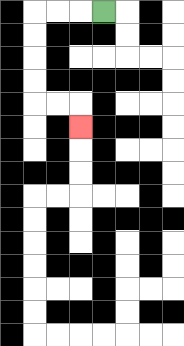{'start': '[4, 0]', 'end': '[3, 5]', 'path_directions': 'L,L,L,D,D,D,D,R,R,D', 'path_coordinates': '[[4, 0], [3, 0], [2, 0], [1, 0], [1, 1], [1, 2], [1, 3], [1, 4], [2, 4], [3, 4], [3, 5]]'}